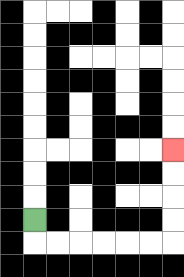{'start': '[1, 9]', 'end': '[7, 6]', 'path_directions': 'D,R,R,R,R,R,R,U,U,U,U', 'path_coordinates': '[[1, 9], [1, 10], [2, 10], [3, 10], [4, 10], [5, 10], [6, 10], [7, 10], [7, 9], [7, 8], [7, 7], [7, 6]]'}